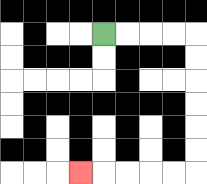{'start': '[4, 1]', 'end': '[3, 7]', 'path_directions': 'R,R,R,R,D,D,D,D,D,D,L,L,L,L,L', 'path_coordinates': '[[4, 1], [5, 1], [6, 1], [7, 1], [8, 1], [8, 2], [8, 3], [8, 4], [8, 5], [8, 6], [8, 7], [7, 7], [6, 7], [5, 7], [4, 7], [3, 7]]'}